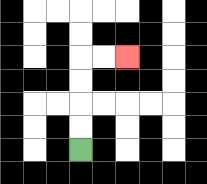{'start': '[3, 6]', 'end': '[5, 2]', 'path_directions': 'U,U,U,U,R,R', 'path_coordinates': '[[3, 6], [3, 5], [3, 4], [3, 3], [3, 2], [4, 2], [5, 2]]'}